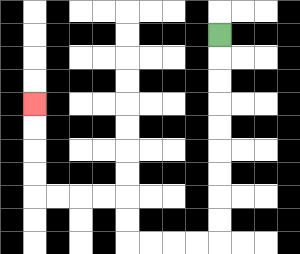{'start': '[9, 1]', 'end': '[1, 4]', 'path_directions': 'D,D,D,D,D,D,D,D,D,L,L,L,L,U,U,L,L,L,L,U,U,U,U', 'path_coordinates': '[[9, 1], [9, 2], [9, 3], [9, 4], [9, 5], [9, 6], [9, 7], [9, 8], [9, 9], [9, 10], [8, 10], [7, 10], [6, 10], [5, 10], [5, 9], [5, 8], [4, 8], [3, 8], [2, 8], [1, 8], [1, 7], [1, 6], [1, 5], [1, 4]]'}